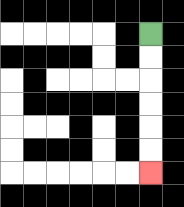{'start': '[6, 1]', 'end': '[6, 7]', 'path_directions': 'D,D,D,D,D,D', 'path_coordinates': '[[6, 1], [6, 2], [6, 3], [6, 4], [6, 5], [6, 6], [6, 7]]'}